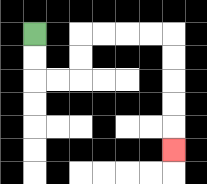{'start': '[1, 1]', 'end': '[7, 6]', 'path_directions': 'D,D,R,R,U,U,R,R,R,R,D,D,D,D,D', 'path_coordinates': '[[1, 1], [1, 2], [1, 3], [2, 3], [3, 3], [3, 2], [3, 1], [4, 1], [5, 1], [6, 1], [7, 1], [7, 2], [7, 3], [7, 4], [7, 5], [7, 6]]'}